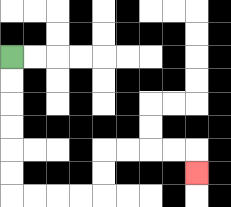{'start': '[0, 2]', 'end': '[8, 7]', 'path_directions': 'D,D,D,D,D,D,R,R,R,R,U,U,R,R,R,R,D', 'path_coordinates': '[[0, 2], [0, 3], [0, 4], [0, 5], [0, 6], [0, 7], [0, 8], [1, 8], [2, 8], [3, 8], [4, 8], [4, 7], [4, 6], [5, 6], [6, 6], [7, 6], [8, 6], [8, 7]]'}